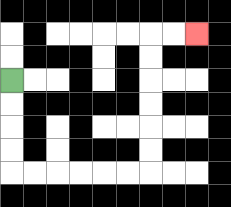{'start': '[0, 3]', 'end': '[8, 1]', 'path_directions': 'D,D,D,D,R,R,R,R,R,R,U,U,U,U,U,U,R,R', 'path_coordinates': '[[0, 3], [0, 4], [0, 5], [0, 6], [0, 7], [1, 7], [2, 7], [3, 7], [4, 7], [5, 7], [6, 7], [6, 6], [6, 5], [6, 4], [6, 3], [6, 2], [6, 1], [7, 1], [8, 1]]'}